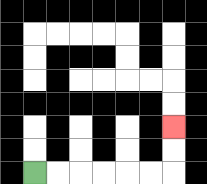{'start': '[1, 7]', 'end': '[7, 5]', 'path_directions': 'R,R,R,R,R,R,U,U', 'path_coordinates': '[[1, 7], [2, 7], [3, 7], [4, 7], [5, 7], [6, 7], [7, 7], [7, 6], [7, 5]]'}